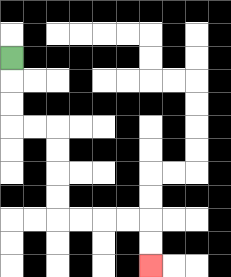{'start': '[0, 2]', 'end': '[6, 11]', 'path_directions': 'D,D,D,R,R,D,D,D,D,R,R,R,R,D,D', 'path_coordinates': '[[0, 2], [0, 3], [0, 4], [0, 5], [1, 5], [2, 5], [2, 6], [2, 7], [2, 8], [2, 9], [3, 9], [4, 9], [5, 9], [6, 9], [6, 10], [6, 11]]'}